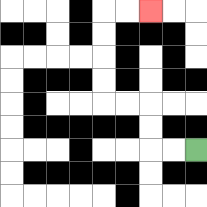{'start': '[8, 6]', 'end': '[6, 0]', 'path_directions': 'L,L,U,U,L,L,U,U,U,U,R,R', 'path_coordinates': '[[8, 6], [7, 6], [6, 6], [6, 5], [6, 4], [5, 4], [4, 4], [4, 3], [4, 2], [4, 1], [4, 0], [5, 0], [6, 0]]'}